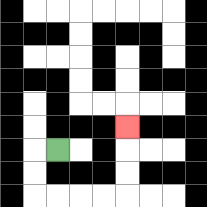{'start': '[2, 6]', 'end': '[5, 5]', 'path_directions': 'L,D,D,R,R,R,R,U,U,U', 'path_coordinates': '[[2, 6], [1, 6], [1, 7], [1, 8], [2, 8], [3, 8], [4, 8], [5, 8], [5, 7], [5, 6], [5, 5]]'}